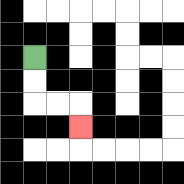{'start': '[1, 2]', 'end': '[3, 5]', 'path_directions': 'D,D,R,R,D', 'path_coordinates': '[[1, 2], [1, 3], [1, 4], [2, 4], [3, 4], [3, 5]]'}